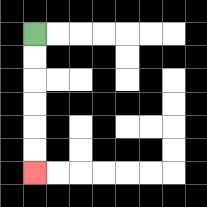{'start': '[1, 1]', 'end': '[1, 7]', 'path_directions': 'D,D,D,D,D,D', 'path_coordinates': '[[1, 1], [1, 2], [1, 3], [1, 4], [1, 5], [1, 6], [1, 7]]'}